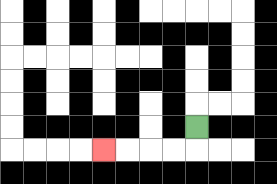{'start': '[8, 5]', 'end': '[4, 6]', 'path_directions': 'D,L,L,L,L', 'path_coordinates': '[[8, 5], [8, 6], [7, 6], [6, 6], [5, 6], [4, 6]]'}